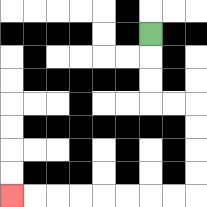{'start': '[6, 1]', 'end': '[0, 8]', 'path_directions': 'D,D,D,R,R,D,D,D,D,L,L,L,L,L,L,L,L', 'path_coordinates': '[[6, 1], [6, 2], [6, 3], [6, 4], [7, 4], [8, 4], [8, 5], [8, 6], [8, 7], [8, 8], [7, 8], [6, 8], [5, 8], [4, 8], [3, 8], [2, 8], [1, 8], [0, 8]]'}